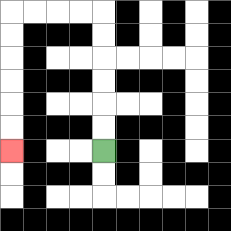{'start': '[4, 6]', 'end': '[0, 6]', 'path_directions': 'U,U,U,U,U,U,L,L,L,L,D,D,D,D,D,D', 'path_coordinates': '[[4, 6], [4, 5], [4, 4], [4, 3], [4, 2], [4, 1], [4, 0], [3, 0], [2, 0], [1, 0], [0, 0], [0, 1], [0, 2], [0, 3], [0, 4], [0, 5], [0, 6]]'}